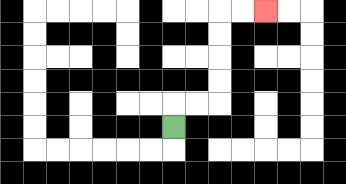{'start': '[7, 5]', 'end': '[11, 0]', 'path_directions': 'U,R,R,U,U,U,U,R,R', 'path_coordinates': '[[7, 5], [7, 4], [8, 4], [9, 4], [9, 3], [9, 2], [9, 1], [9, 0], [10, 0], [11, 0]]'}